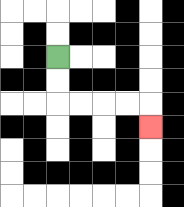{'start': '[2, 2]', 'end': '[6, 5]', 'path_directions': 'D,D,R,R,R,R,D', 'path_coordinates': '[[2, 2], [2, 3], [2, 4], [3, 4], [4, 4], [5, 4], [6, 4], [6, 5]]'}